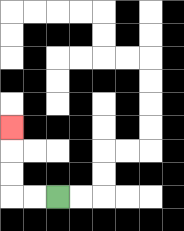{'start': '[2, 8]', 'end': '[0, 5]', 'path_directions': 'L,L,U,U,U', 'path_coordinates': '[[2, 8], [1, 8], [0, 8], [0, 7], [0, 6], [0, 5]]'}